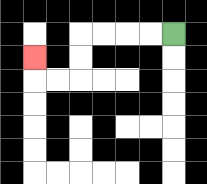{'start': '[7, 1]', 'end': '[1, 2]', 'path_directions': 'L,L,L,L,D,D,L,L,U', 'path_coordinates': '[[7, 1], [6, 1], [5, 1], [4, 1], [3, 1], [3, 2], [3, 3], [2, 3], [1, 3], [1, 2]]'}